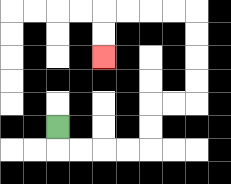{'start': '[2, 5]', 'end': '[4, 2]', 'path_directions': 'D,R,R,R,R,U,U,R,R,U,U,U,U,L,L,L,L,D,D', 'path_coordinates': '[[2, 5], [2, 6], [3, 6], [4, 6], [5, 6], [6, 6], [6, 5], [6, 4], [7, 4], [8, 4], [8, 3], [8, 2], [8, 1], [8, 0], [7, 0], [6, 0], [5, 0], [4, 0], [4, 1], [4, 2]]'}